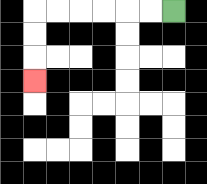{'start': '[7, 0]', 'end': '[1, 3]', 'path_directions': 'L,L,L,L,L,L,D,D,D', 'path_coordinates': '[[7, 0], [6, 0], [5, 0], [4, 0], [3, 0], [2, 0], [1, 0], [1, 1], [1, 2], [1, 3]]'}